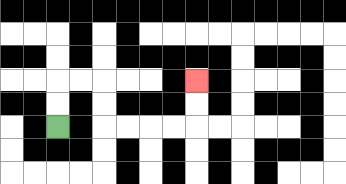{'start': '[2, 5]', 'end': '[8, 3]', 'path_directions': 'U,U,R,R,D,D,R,R,R,R,U,U', 'path_coordinates': '[[2, 5], [2, 4], [2, 3], [3, 3], [4, 3], [4, 4], [4, 5], [5, 5], [6, 5], [7, 5], [8, 5], [8, 4], [8, 3]]'}